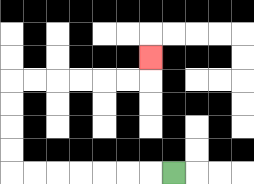{'start': '[7, 7]', 'end': '[6, 2]', 'path_directions': 'L,L,L,L,L,L,L,U,U,U,U,R,R,R,R,R,R,U', 'path_coordinates': '[[7, 7], [6, 7], [5, 7], [4, 7], [3, 7], [2, 7], [1, 7], [0, 7], [0, 6], [0, 5], [0, 4], [0, 3], [1, 3], [2, 3], [3, 3], [4, 3], [5, 3], [6, 3], [6, 2]]'}